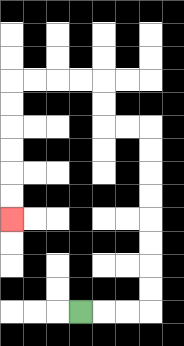{'start': '[3, 13]', 'end': '[0, 9]', 'path_directions': 'R,R,R,U,U,U,U,U,U,U,U,L,L,U,U,L,L,L,L,D,D,D,D,D,D', 'path_coordinates': '[[3, 13], [4, 13], [5, 13], [6, 13], [6, 12], [6, 11], [6, 10], [6, 9], [6, 8], [6, 7], [6, 6], [6, 5], [5, 5], [4, 5], [4, 4], [4, 3], [3, 3], [2, 3], [1, 3], [0, 3], [0, 4], [0, 5], [0, 6], [0, 7], [0, 8], [0, 9]]'}